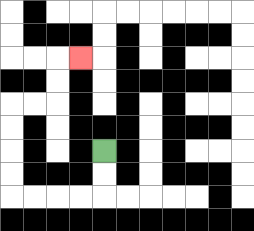{'start': '[4, 6]', 'end': '[3, 2]', 'path_directions': 'D,D,L,L,L,L,U,U,U,U,R,R,U,U,R', 'path_coordinates': '[[4, 6], [4, 7], [4, 8], [3, 8], [2, 8], [1, 8], [0, 8], [0, 7], [0, 6], [0, 5], [0, 4], [1, 4], [2, 4], [2, 3], [2, 2], [3, 2]]'}